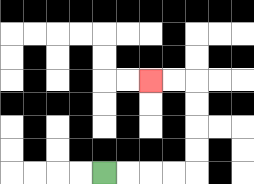{'start': '[4, 7]', 'end': '[6, 3]', 'path_directions': 'R,R,R,R,U,U,U,U,L,L', 'path_coordinates': '[[4, 7], [5, 7], [6, 7], [7, 7], [8, 7], [8, 6], [8, 5], [8, 4], [8, 3], [7, 3], [6, 3]]'}